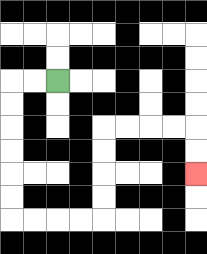{'start': '[2, 3]', 'end': '[8, 7]', 'path_directions': 'L,L,D,D,D,D,D,D,R,R,R,R,U,U,U,U,R,R,R,R,D,D', 'path_coordinates': '[[2, 3], [1, 3], [0, 3], [0, 4], [0, 5], [0, 6], [0, 7], [0, 8], [0, 9], [1, 9], [2, 9], [3, 9], [4, 9], [4, 8], [4, 7], [4, 6], [4, 5], [5, 5], [6, 5], [7, 5], [8, 5], [8, 6], [8, 7]]'}